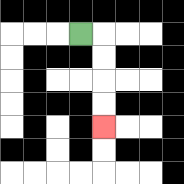{'start': '[3, 1]', 'end': '[4, 5]', 'path_directions': 'R,D,D,D,D', 'path_coordinates': '[[3, 1], [4, 1], [4, 2], [4, 3], [4, 4], [4, 5]]'}